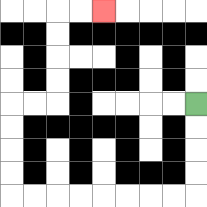{'start': '[8, 4]', 'end': '[4, 0]', 'path_directions': 'D,D,D,D,L,L,L,L,L,L,L,L,U,U,U,U,R,R,U,U,U,U,R,R', 'path_coordinates': '[[8, 4], [8, 5], [8, 6], [8, 7], [8, 8], [7, 8], [6, 8], [5, 8], [4, 8], [3, 8], [2, 8], [1, 8], [0, 8], [0, 7], [0, 6], [0, 5], [0, 4], [1, 4], [2, 4], [2, 3], [2, 2], [2, 1], [2, 0], [3, 0], [4, 0]]'}